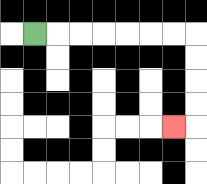{'start': '[1, 1]', 'end': '[7, 5]', 'path_directions': 'R,R,R,R,R,R,R,D,D,D,D,L', 'path_coordinates': '[[1, 1], [2, 1], [3, 1], [4, 1], [5, 1], [6, 1], [7, 1], [8, 1], [8, 2], [8, 3], [8, 4], [8, 5], [7, 5]]'}